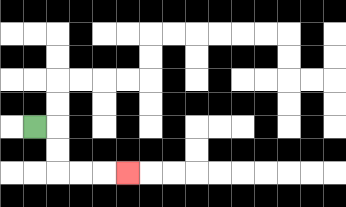{'start': '[1, 5]', 'end': '[5, 7]', 'path_directions': 'R,D,D,R,R,R', 'path_coordinates': '[[1, 5], [2, 5], [2, 6], [2, 7], [3, 7], [4, 7], [5, 7]]'}